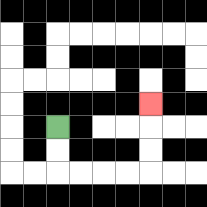{'start': '[2, 5]', 'end': '[6, 4]', 'path_directions': 'D,D,R,R,R,R,U,U,U', 'path_coordinates': '[[2, 5], [2, 6], [2, 7], [3, 7], [4, 7], [5, 7], [6, 7], [6, 6], [6, 5], [6, 4]]'}